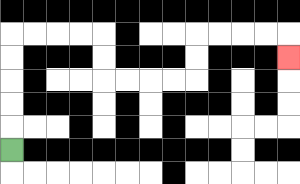{'start': '[0, 6]', 'end': '[12, 2]', 'path_directions': 'U,U,U,U,U,R,R,R,R,D,D,R,R,R,R,U,U,R,R,R,R,D', 'path_coordinates': '[[0, 6], [0, 5], [0, 4], [0, 3], [0, 2], [0, 1], [1, 1], [2, 1], [3, 1], [4, 1], [4, 2], [4, 3], [5, 3], [6, 3], [7, 3], [8, 3], [8, 2], [8, 1], [9, 1], [10, 1], [11, 1], [12, 1], [12, 2]]'}